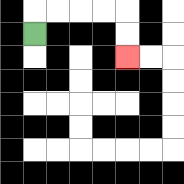{'start': '[1, 1]', 'end': '[5, 2]', 'path_directions': 'U,R,R,R,R,D,D', 'path_coordinates': '[[1, 1], [1, 0], [2, 0], [3, 0], [4, 0], [5, 0], [5, 1], [5, 2]]'}